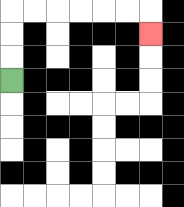{'start': '[0, 3]', 'end': '[6, 1]', 'path_directions': 'U,U,U,R,R,R,R,R,R,D', 'path_coordinates': '[[0, 3], [0, 2], [0, 1], [0, 0], [1, 0], [2, 0], [3, 0], [4, 0], [5, 0], [6, 0], [6, 1]]'}